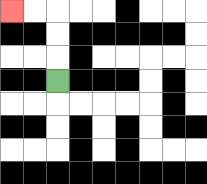{'start': '[2, 3]', 'end': '[0, 0]', 'path_directions': 'U,U,U,L,L', 'path_coordinates': '[[2, 3], [2, 2], [2, 1], [2, 0], [1, 0], [0, 0]]'}